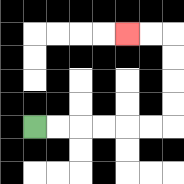{'start': '[1, 5]', 'end': '[5, 1]', 'path_directions': 'R,R,R,R,R,R,U,U,U,U,L,L', 'path_coordinates': '[[1, 5], [2, 5], [3, 5], [4, 5], [5, 5], [6, 5], [7, 5], [7, 4], [7, 3], [7, 2], [7, 1], [6, 1], [5, 1]]'}